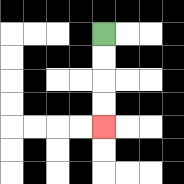{'start': '[4, 1]', 'end': '[4, 5]', 'path_directions': 'D,D,D,D', 'path_coordinates': '[[4, 1], [4, 2], [4, 3], [4, 4], [4, 5]]'}